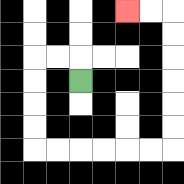{'start': '[3, 3]', 'end': '[5, 0]', 'path_directions': 'U,L,L,D,D,D,D,R,R,R,R,R,R,U,U,U,U,U,U,L,L', 'path_coordinates': '[[3, 3], [3, 2], [2, 2], [1, 2], [1, 3], [1, 4], [1, 5], [1, 6], [2, 6], [3, 6], [4, 6], [5, 6], [6, 6], [7, 6], [7, 5], [7, 4], [7, 3], [7, 2], [7, 1], [7, 0], [6, 0], [5, 0]]'}